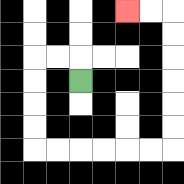{'start': '[3, 3]', 'end': '[5, 0]', 'path_directions': 'U,L,L,D,D,D,D,R,R,R,R,R,R,U,U,U,U,U,U,L,L', 'path_coordinates': '[[3, 3], [3, 2], [2, 2], [1, 2], [1, 3], [1, 4], [1, 5], [1, 6], [2, 6], [3, 6], [4, 6], [5, 6], [6, 6], [7, 6], [7, 5], [7, 4], [7, 3], [7, 2], [7, 1], [7, 0], [6, 0], [5, 0]]'}